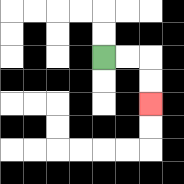{'start': '[4, 2]', 'end': '[6, 4]', 'path_directions': 'R,R,D,D', 'path_coordinates': '[[4, 2], [5, 2], [6, 2], [6, 3], [6, 4]]'}